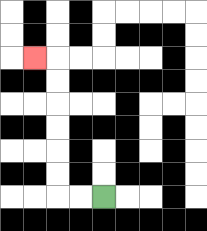{'start': '[4, 8]', 'end': '[1, 2]', 'path_directions': 'L,L,U,U,U,U,U,U,L', 'path_coordinates': '[[4, 8], [3, 8], [2, 8], [2, 7], [2, 6], [2, 5], [2, 4], [2, 3], [2, 2], [1, 2]]'}